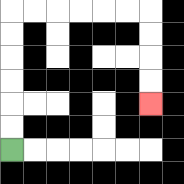{'start': '[0, 6]', 'end': '[6, 4]', 'path_directions': 'U,U,U,U,U,U,R,R,R,R,R,R,D,D,D,D', 'path_coordinates': '[[0, 6], [0, 5], [0, 4], [0, 3], [0, 2], [0, 1], [0, 0], [1, 0], [2, 0], [3, 0], [4, 0], [5, 0], [6, 0], [6, 1], [6, 2], [6, 3], [6, 4]]'}